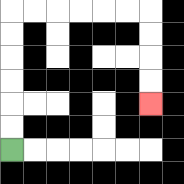{'start': '[0, 6]', 'end': '[6, 4]', 'path_directions': 'U,U,U,U,U,U,R,R,R,R,R,R,D,D,D,D', 'path_coordinates': '[[0, 6], [0, 5], [0, 4], [0, 3], [0, 2], [0, 1], [0, 0], [1, 0], [2, 0], [3, 0], [4, 0], [5, 0], [6, 0], [6, 1], [6, 2], [6, 3], [6, 4]]'}